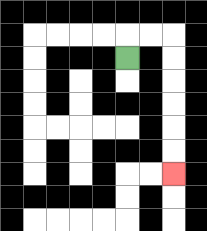{'start': '[5, 2]', 'end': '[7, 7]', 'path_directions': 'U,R,R,D,D,D,D,D,D', 'path_coordinates': '[[5, 2], [5, 1], [6, 1], [7, 1], [7, 2], [7, 3], [7, 4], [7, 5], [7, 6], [7, 7]]'}